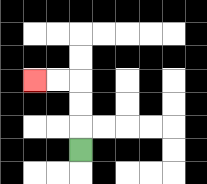{'start': '[3, 6]', 'end': '[1, 3]', 'path_directions': 'U,U,U,L,L', 'path_coordinates': '[[3, 6], [3, 5], [3, 4], [3, 3], [2, 3], [1, 3]]'}